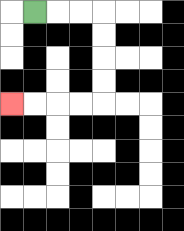{'start': '[1, 0]', 'end': '[0, 4]', 'path_directions': 'R,R,R,D,D,D,D,L,L,L,L', 'path_coordinates': '[[1, 0], [2, 0], [3, 0], [4, 0], [4, 1], [4, 2], [4, 3], [4, 4], [3, 4], [2, 4], [1, 4], [0, 4]]'}